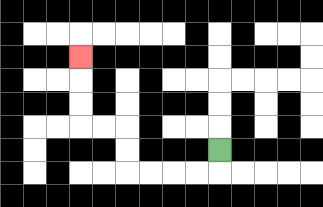{'start': '[9, 6]', 'end': '[3, 2]', 'path_directions': 'D,L,L,L,L,U,U,L,L,U,U,U', 'path_coordinates': '[[9, 6], [9, 7], [8, 7], [7, 7], [6, 7], [5, 7], [5, 6], [5, 5], [4, 5], [3, 5], [3, 4], [3, 3], [3, 2]]'}